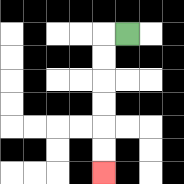{'start': '[5, 1]', 'end': '[4, 7]', 'path_directions': 'L,D,D,D,D,D,D', 'path_coordinates': '[[5, 1], [4, 1], [4, 2], [4, 3], [4, 4], [4, 5], [4, 6], [4, 7]]'}